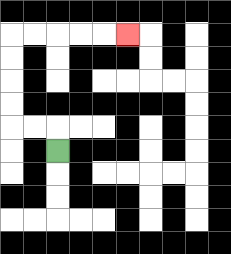{'start': '[2, 6]', 'end': '[5, 1]', 'path_directions': 'U,L,L,U,U,U,U,R,R,R,R,R', 'path_coordinates': '[[2, 6], [2, 5], [1, 5], [0, 5], [0, 4], [0, 3], [0, 2], [0, 1], [1, 1], [2, 1], [3, 1], [4, 1], [5, 1]]'}